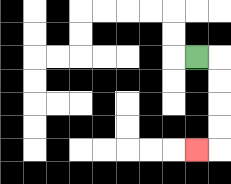{'start': '[8, 2]', 'end': '[8, 6]', 'path_directions': 'R,D,D,D,D,L', 'path_coordinates': '[[8, 2], [9, 2], [9, 3], [9, 4], [9, 5], [9, 6], [8, 6]]'}